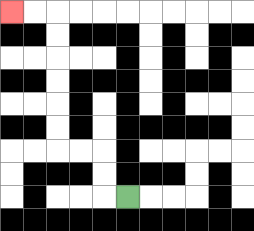{'start': '[5, 8]', 'end': '[0, 0]', 'path_directions': 'L,U,U,L,L,U,U,U,U,U,U,L,L', 'path_coordinates': '[[5, 8], [4, 8], [4, 7], [4, 6], [3, 6], [2, 6], [2, 5], [2, 4], [2, 3], [2, 2], [2, 1], [2, 0], [1, 0], [0, 0]]'}